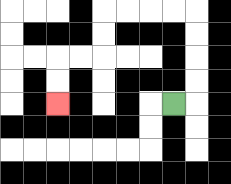{'start': '[7, 4]', 'end': '[2, 4]', 'path_directions': 'R,U,U,U,U,L,L,L,L,D,D,L,L,D,D', 'path_coordinates': '[[7, 4], [8, 4], [8, 3], [8, 2], [8, 1], [8, 0], [7, 0], [6, 0], [5, 0], [4, 0], [4, 1], [4, 2], [3, 2], [2, 2], [2, 3], [2, 4]]'}